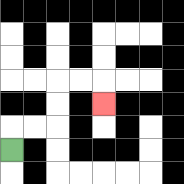{'start': '[0, 6]', 'end': '[4, 4]', 'path_directions': 'U,R,R,U,U,R,R,D', 'path_coordinates': '[[0, 6], [0, 5], [1, 5], [2, 5], [2, 4], [2, 3], [3, 3], [4, 3], [4, 4]]'}